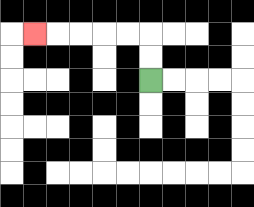{'start': '[6, 3]', 'end': '[1, 1]', 'path_directions': 'U,U,L,L,L,L,L', 'path_coordinates': '[[6, 3], [6, 2], [6, 1], [5, 1], [4, 1], [3, 1], [2, 1], [1, 1]]'}